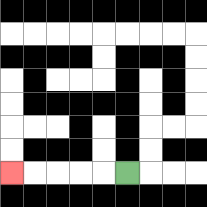{'start': '[5, 7]', 'end': '[0, 7]', 'path_directions': 'L,L,L,L,L', 'path_coordinates': '[[5, 7], [4, 7], [3, 7], [2, 7], [1, 7], [0, 7]]'}